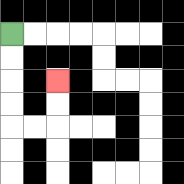{'start': '[0, 1]', 'end': '[2, 3]', 'path_directions': 'D,D,D,D,R,R,U,U', 'path_coordinates': '[[0, 1], [0, 2], [0, 3], [0, 4], [0, 5], [1, 5], [2, 5], [2, 4], [2, 3]]'}